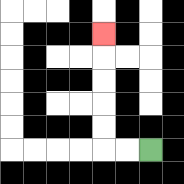{'start': '[6, 6]', 'end': '[4, 1]', 'path_directions': 'L,L,U,U,U,U,U', 'path_coordinates': '[[6, 6], [5, 6], [4, 6], [4, 5], [4, 4], [4, 3], [4, 2], [4, 1]]'}